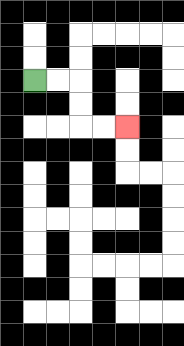{'start': '[1, 3]', 'end': '[5, 5]', 'path_directions': 'R,R,D,D,R,R', 'path_coordinates': '[[1, 3], [2, 3], [3, 3], [3, 4], [3, 5], [4, 5], [5, 5]]'}